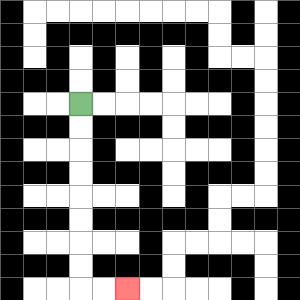{'start': '[3, 4]', 'end': '[5, 12]', 'path_directions': 'D,D,D,D,D,D,D,D,R,R', 'path_coordinates': '[[3, 4], [3, 5], [3, 6], [3, 7], [3, 8], [3, 9], [3, 10], [3, 11], [3, 12], [4, 12], [5, 12]]'}